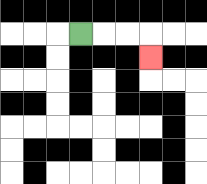{'start': '[3, 1]', 'end': '[6, 2]', 'path_directions': 'R,R,R,D', 'path_coordinates': '[[3, 1], [4, 1], [5, 1], [6, 1], [6, 2]]'}